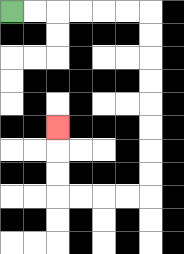{'start': '[0, 0]', 'end': '[2, 5]', 'path_directions': 'R,R,R,R,R,R,D,D,D,D,D,D,D,D,L,L,L,L,U,U,U', 'path_coordinates': '[[0, 0], [1, 0], [2, 0], [3, 0], [4, 0], [5, 0], [6, 0], [6, 1], [6, 2], [6, 3], [6, 4], [6, 5], [6, 6], [6, 7], [6, 8], [5, 8], [4, 8], [3, 8], [2, 8], [2, 7], [2, 6], [2, 5]]'}